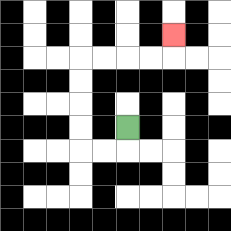{'start': '[5, 5]', 'end': '[7, 1]', 'path_directions': 'D,L,L,U,U,U,U,R,R,R,R,U', 'path_coordinates': '[[5, 5], [5, 6], [4, 6], [3, 6], [3, 5], [3, 4], [3, 3], [3, 2], [4, 2], [5, 2], [6, 2], [7, 2], [7, 1]]'}